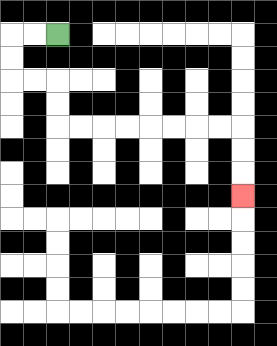{'start': '[2, 1]', 'end': '[10, 8]', 'path_directions': 'L,L,D,D,R,R,D,D,R,R,R,R,R,R,R,R,D,D,D', 'path_coordinates': '[[2, 1], [1, 1], [0, 1], [0, 2], [0, 3], [1, 3], [2, 3], [2, 4], [2, 5], [3, 5], [4, 5], [5, 5], [6, 5], [7, 5], [8, 5], [9, 5], [10, 5], [10, 6], [10, 7], [10, 8]]'}